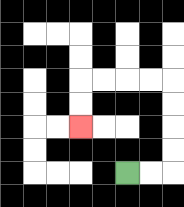{'start': '[5, 7]', 'end': '[3, 5]', 'path_directions': 'R,R,U,U,U,U,L,L,L,L,D,D', 'path_coordinates': '[[5, 7], [6, 7], [7, 7], [7, 6], [7, 5], [7, 4], [7, 3], [6, 3], [5, 3], [4, 3], [3, 3], [3, 4], [3, 5]]'}